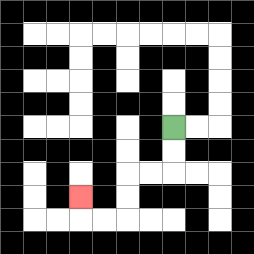{'start': '[7, 5]', 'end': '[3, 8]', 'path_directions': 'D,D,L,L,D,D,L,L,U', 'path_coordinates': '[[7, 5], [7, 6], [7, 7], [6, 7], [5, 7], [5, 8], [5, 9], [4, 9], [3, 9], [3, 8]]'}